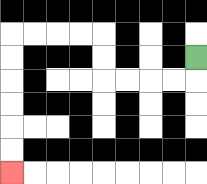{'start': '[8, 2]', 'end': '[0, 7]', 'path_directions': 'D,L,L,L,L,U,U,L,L,L,L,D,D,D,D,D,D', 'path_coordinates': '[[8, 2], [8, 3], [7, 3], [6, 3], [5, 3], [4, 3], [4, 2], [4, 1], [3, 1], [2, 1], [1, 1], [0, 1], [0, 2], [0, 3], [0, 4], [0, 5], [0, 6], [0, 7]]'}